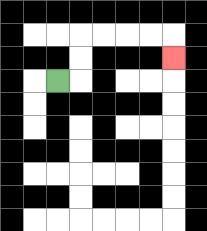{'start': '[2, 3]', 'end': '[7, 2]', 'path_directions': 'R,U,U,R,R,R,R,D', 'path_coordinates': '[[2, 3], [3, 3], [3, 2], [3, 1], [4, 1], [5, 1], [6, 1], [7, 1], [7, 2]]'}